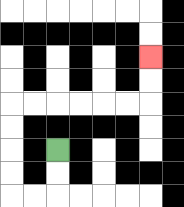{'start': '[2, 6]', 'end': '[6, 2]', 'path_directions': 'D,D,L,L,U,U,U,U,R,R,R,R,R,R,U,U', 'path_coordinates': '[[2, 6], [2, 7], [2, 8], [1, 8], [0, 8], [0, 7], [0, 6], [0, 5], [0, 4], [1, 4], [2, 4], [3, 4], [4, 4], [5, 4], [6, 4], [6, 3], [6, 2]]'}